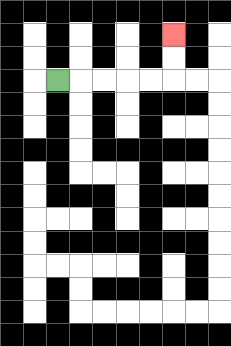{'start': '[2, 3]', 'end': '[7, 1]', 'path_directions': 'R,R,R,R,R,U,U', 'path_coordinates': '[[2, 3], [3, 3], [4, 3], [5, 3], [6, 3], [7, 3], [7, 2], [7, 1]]'}